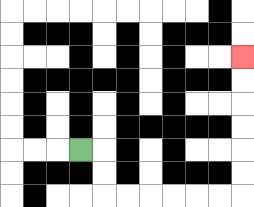{'start': '[3, 6]', 'end': '[10, 2]', 'path_directions': 'R,D,D,R,R,R,R,R,R,U,U,U,U,U,U', 'path_coordinates': '[[3, 6], [4, 6], [4, 7], [4, 8], [5, 8], [6, 8], [7, 8], [8, 8], [9, 8], [10, 8], [10, 7], [10, 6], [10, 5], [10, 4], [10, 3], [10, 2]]'}